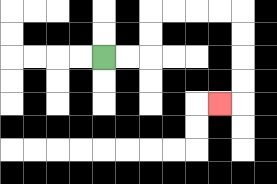{'start': '[4, 2]', 'end': '[9, 4]', 'path_directions': 'R,R,U,U,R,R,R,R,D,D,D,D,L', 'path_coordinates': '[[4, 2], [5, 2], [6, 2], [6, 1], [6, 0], [7, 0], [8, 0], [9, 0], [10, 0], [10, 1], [10, 2], [10, 3], [10, 4], [9, 4]]'}